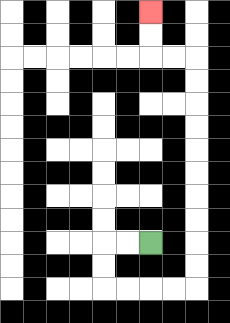{'start': '[6, 10]', 'end': '[6, 0]', 'path_directions': 'L,L,D,D,R,R,R,R,U,U,U,U,U,U,U,U,U,U,L,L,U,U', 'path_coordinates': '[[6, 10], [5, 10], [4, 10], [4, 11], [4, 12], [5, 12], [6, 12], [7, 12], [8, 12], [8, 11], [8, 10], [8, 9], [8, 8], [8, 7], [8, 6], [8, 5], [8, 4], [8, 3], [8, 2], [7, 2], [6, 2], [6, 1], [6, 0]]'}